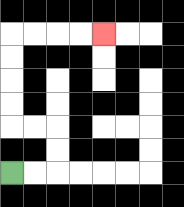{'start': '[0, 7]', 'end': '[4, 1]', 'path_directions': 'R,R,U,U,L,L,U,U,U,U,R,R,R,R', 'path_coordinates': '[[0, 7], [1, 7], [2, 7], [2, 6], [2, 5], [1, 5], [0, 5], [0, 4], [0, 3], [0, 2], [0, 1], [1, 1], [2, 1], [3, 1], [4, 1]]'}